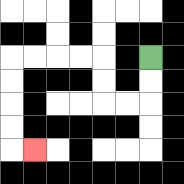{'start': '[6, 2]', 'end': '[1, 6]', 'path_directions': 'D,D,L,L,U,U,L,L,L,L,D,D,D,D,R', 'path_coordinates': '[[6, 2], [6, 3], [6, 4], [5, 4], [4, 4], [4, 3], [4, 2], [3, 2], [2, 2], [1, 2], [0, 2], [0, 3], [0, 4], [0, 5], [0, 6], [1, 6]]'}